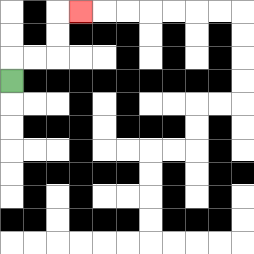{'start': '[0, 3]', 'end': '[3, 0]', 'path_directions': 'U,R,R,U,U,R', 'path_coordinates': '[[0, 3], [0, 2], [1, 2], [2, 2], [2, 1], [2, 0], [3, 0]]'}